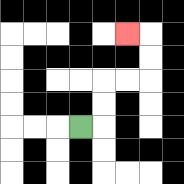{'start': '[3, 5]', 'end': '[5, 1]', 'path_directions': 'R,U,U,R,R,U,U,L', 'path_coordinates': '[[3, 5], [4, 5], [4, 4], [4, 3], [5, 3], [6, 3], [6, 2], [6, 1], [5, 1]]'}